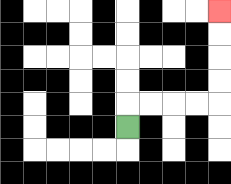{'start': '[5, 5]', 'end': '[9, 0]', 'path_directions': 'U,R,R,R,R,U,U,U,U', 'path_coordinates': '[[5, 5], [5, 4], [6, 4], [7, 4], [8, 4], [9, 4], [9, 3], [9, 2], [9, 1], [9, 0]]'}